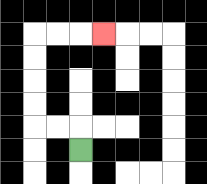{'start': '[3, 6]', 'end': '[4, 1]', 'path_directions': 'U,L,L,U,U,U,U,R,R,R', 'path_coordinates': '[[3, 6], [3, 5], [2, 5], [1, 5], [1, 4], [1, 3], [1, 2], [1, 1], [2, 1], [3, 1], [4, 1]]'}